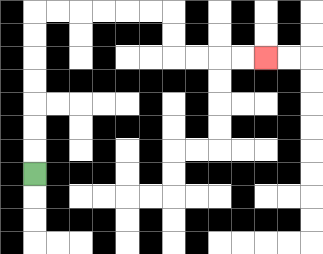{'start': '[1, 7]', 'end': '[11, 2]', 'path_directions': 'U,U,U,U,U,U,U,R,R,R,R,R,R,D,D,R,R,R,R', 'path_coordinates': '[[1, 7], [1, 6], [1, 5], [1, 4], [1, 3], [1, 2], [1, 1], [1, 0], [2, 0], [3, 0], [4, 0], [5, 0], [6, 0], [7, 0], [7, 1], [7, 2], [8, 2], [9, 2], [10, 2], [11, 2]]'}